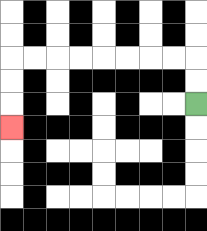{'start': '[8, 4]', 'end': '[0, 5]', 'path_directions': 'U,U,L,L,L,L,L,L,L,L,D,D,D', 'path_coordinates': '[[8, 4], [8, 3], [8, 2], [7, 2], [6, 2], [5, 2], [4, 2], [3, 2], [2, 2], [1, 2], [0, 2], [0, 3], [0, 4], [0, 5]]'}